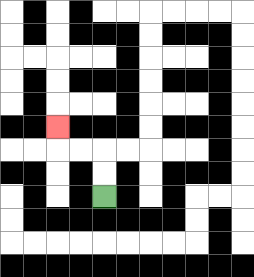{'start': '[4, 8]', 'end': '[2, 5]', 'path_directions': 'U,U,L,L,U', 'path_coordinates': '[[4, 8], [4, 7], [4, 6], [3, 6], [2, 6], [2, 5]]'}